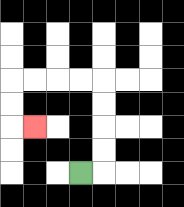{'start': '[3, 7]', 'end': '[1, 5]', 'path_directions': 'R,U,U,U,U,L,L,L,L,D,D,R', 'path_coordinates': '[[3, 7], [4, 7], [4, 6], [4, 5], [4, 4], [4, 3], [3, 3], [2, 3], [1, 3], [0, 3], [0, 4], [0, 5], [1, 5]]'}